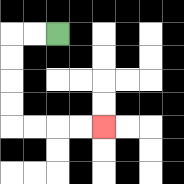{'start': '[2, 1]', 'end': '[4, 5]', 'path_directions': 'L,L,D,D,D,D,R,R,R,R', 'path_coordinates': '[[2, 1], [1, 1], [0, 1], [0, 2], [0, 3], [0, 4], [0, 5], [1, 5], [2, 5], [3, 5], [4, 5]]'}